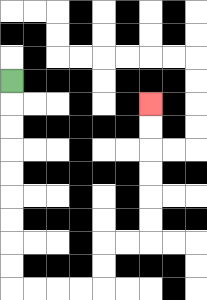{'start': '[0, 3]', 'end': '[6, 4]', 'path_directions': 'D,D,D,D,D,D,D,D,D,R,R,R,R,U,U,R,R,U,U,U,U,U,U', 'path_coordinates': '[[0, 3], [0, 4], [0, 5], [0, 6], [0, 7], [0, 8], [0, 9], [0, 10], [0, 11], [0, 12], [1, 12], [2, 12], [3, 12], [4, 12], [4, 11], [4, 10], [5, 10], [6, 10], [6, 9], [6, 8], [6, 7], [6, 6], [6, 5], [6, 4]]'}